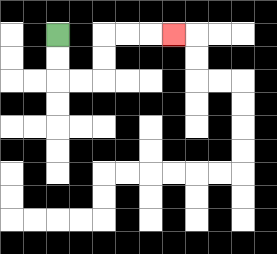{'start': '[2, 1]', 'end': '[7, 1]', 'path_directions': 'D,D,R,R,U,U,R,R,R', 'path_coordinates': '[[2, 1], [2, 2], [2, 3], [3, 3], [4, 3], [4, 2], [4, 1], [5, 1], [6, 1], [7, 1]]'}